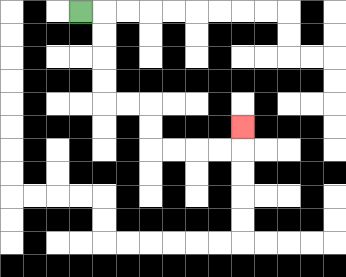{'start': '[3, 0]', 'end': '[10, 5]', 'path_directions': 'R,D,D,D,D,R,R,D,D,R,R,R,R,U', 'path_coordinates': '[[3, 0], [4, 0], [4, 1], [4, 2], [4, 3], [4, 4], [5, 4], [6, 4], [6, 5], [6, 6], [7, 6], [8, 6], [9, 6], [10, 6], [10, 5]]'}